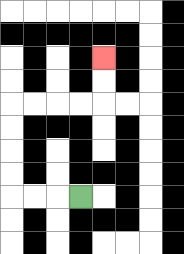{'start': '[3, 8]', 'end': '[4, 2]', 'path_directions': 'L,L,L,U,U,U,U,R,R,R,R,U,U', 'path_coordinates': '[[3, 8], [2, 8], [1, 8], [0, 8], [0, 7], [0, 6], [0, 5], [0, 4], [1, 4], [2, 4], [3, 4], [4, 4], [4, 3], [4, 2]]'}